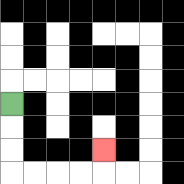{'start': '[0, 4]', 'end': '[4, 6]', 'path_directions': 'D,D,D,R,R,R,R,U', 'path_coordinates': '[[0, 4], [0, 5], [0, 6], [0, 7], [1, 7], [2, 7], [3, 7], [4, 7], [4, 6]]'}